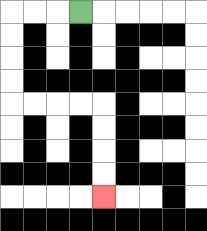{'start': '[3, 0]', 'end': '[4, 8]', 'path_directions': 'L,L,L,D,D,D,D,R,R,R,R,D,D,D,D', 'path_coordinates': '[[3, 0], [2, 0], [1, 0], [0, 0], [0, 1], [0, 2], [0, 3], [0, 4], [1, 4], [2, 4], [3, 4], [4, 4], [4, 5], [4, 6], [4, 7], [4, 8]]'}